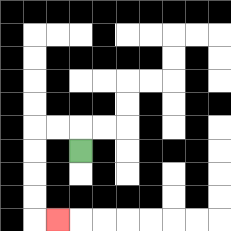{'start': '[3, 6]', 'end': '[2, 9]', 'path_directions': 'U,L,L,D,D,D,D,R', 'path_coordinates': '[[3, 6], [3, 5], [2, 5], [1, 5], [1, 6], [1, 7], [1, 8], [1, 9], [2, 9]]'}